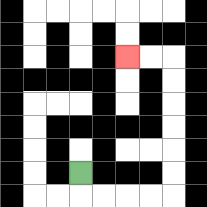{'start': '[3, 7]', 'end': '[5, 2]', 'path_directions': 'D,R,R,R,R,U,U,U,U,U,U,L,L', 'path_coordinates': '[[3, 7], [3, 8], [4, 8], [5, 8], [6, 8], [7, 8], [7, 7], [7, 6], [7, 5], [7, 4], [7, 3], [7, 2], [6, 2], [5, 2]]'}